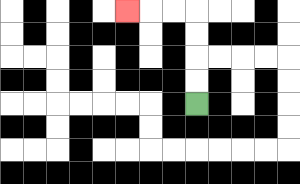{'start': '[8, 4]', 'end': '[5, 0]', 'path_directions': 'U,U,U,U,L,L,L', 'path_coordinates': '[[8, 4], [8, 3], [8, 2], [8, 1], [8, 0], [7, 0], [6, 0], [5, 0]]'}